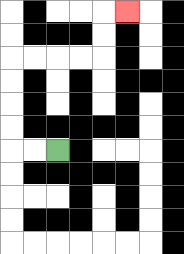{'start': '[2, 6]', 'end': '[5, 0]', 'path_directions': 'L,L,U,U,U,U,R,R,R,R,U,U,R', 'path_coordinates': '[[2, 6], [1, 6], [0, 6], [0, 5], [0, 4], [0, 3], [0, 2], [1, 2], [2, 2], [3, 2], [4, 2], [4, 1], [4, 0], [5, 0]]'}